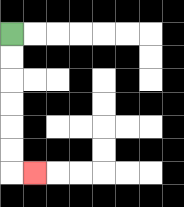{'start': '[0, 1]', 'end': '[1, 7]', 'path_directions': 'D,D,D,D,D,D,R', 'path_coordinates': '[[0, 1], [0, 2], [0, 3], [0, 4], [0, 5], [0, 6], [0, 7], [1, 7]]'}